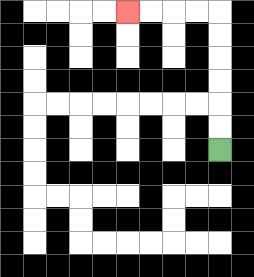{'start': '[9, 6]', 'end': '[5, 0]', 'path_directions': 'U,U,U,U,U,U,L,L,L,L', 'path_coordinates': '[[9, 6], [9, 5], [9, 4], [9, 3], [9, 2], [9, 1], [9, 0], [8, 0], [7, 0], [6, 0], [5, 0]]'}